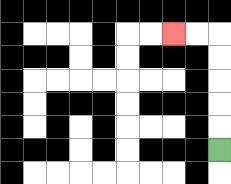{'start': '[9, 6]', 'end': '[7, 1]', 'path_directions': 'U,U,U,U,U,L,L', 'path_coordinates': '[[9, 6], [9, 5], [9, 4], [9, 3], [9, 2], [9, 1], [8, 1], [7, 1]]'}